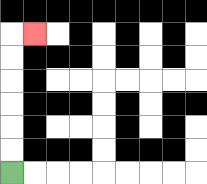{'start': '[0, 7]', 'end': '[1, 1]', 'path_directions': 'U,U,U,U,U,U,R', 'path_coordinates': '[[0, 7], [0, 6], [0, 5], [0, 4], [0, 3], [0, 2], [0, 1], [1, 1]]'}